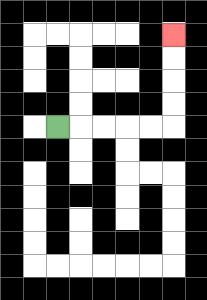{'start': '[2, 5]', 'end': '[7, 1]', 'path_directions': 'R,R,R,R,R,U,U,U,U', 'path_coordinates': '[[2, 5], [3, 5], [4, 5], [5, 5], [6, 5], [7, 5], [7, 4], [7, 3], [7, 2], [7, 1]]'}